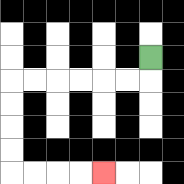{'start': '[6, 2]', 'end': '[4, 7]', 'path_directions': 'D,L,L,L,L,L,L,D,D,D,D,R,R,R,R', 'path_coordinates': '[[6, 2], [6, 3], [5, 3], [4, 3], [3, 3], [2, 3], [1, 3], [0, 3], [0, 4], [0, 5], [0, 6], [0, 7], [1, 7], [2, 7], [3, 7], [4, 7]]'}